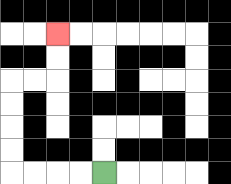{'start': '[4, 7]', 'end': '[2, 1]', 'path_directions': 'L,L,L,L,U,U,U,U,R,R,U,U', 'path_coordinates': '[[4, 7], [3, 7], [2, 7], [1, 7], [0, 7], [0, 6], [0, 5], [0, 4], [0, 3], [1, 3], [2, 3], [2, 2], [2, 1]]'}